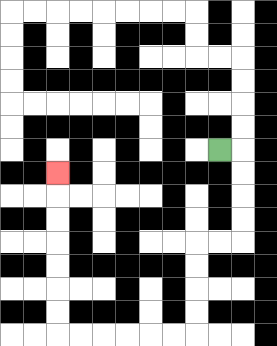{'start': '[9, 6]', 'end': '[2, 7]', 'path_directions': 'R,D,D,D,D,L,L,D,D,D,D,L,L,L,L,L,L,U,U,U,U,U,U,U', 'path_coordinates': '[[9, 6], [10, 6], [10, 7], [10, 8], [10, 9], [10, 10], [9, 10], [8, 10], [8, 11], [8, 12], [8, 13], [8, 14], [7, 14], [6, 14], [5, 14], [4, 14], [3, 14], [2, 14], [2, 13], [2, 12], [2, 11], [2, 10], [2, 9], [2, 8], [2, 7]]'}